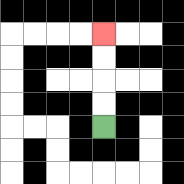{'start': '[4, 5]', 'end': '[4, 1]', 'path_directions': 'U,U,U,U', 'path_coordinates': '[[4, 5], [4, 4], [4, 3], [4, 2], [4, 1]]'}